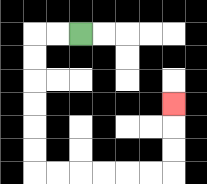{'start': '[3, 1]', 'end': '[7, 4]', 'path_directions': 'L,L,D,D,D,D,D,D,R,R,R,R,R,R,U,U,U', 'path_coordinates': '[[3, 1], [2, 1], [1, 1], [1, 2], [1, 3], [1, 4], [1, 5], [1, 6], [1, 7], [2, 7], [3, 7], [4, 7], [5, 7], [6, 7], [7, 7], [7, 6], [7, 5], [7, 4]]'}